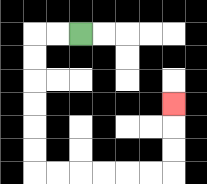{'start': '[3, 1]', 'end': '[7, 4]', 'path_directions': 'L,L,D,D,D,D,D,D,R,R,R,R,R,R,U,U,U', 'path_coordinates': '[[3, 1], [2, 1], [1, 1], [1, 2], [1, 3], [1, 4], [1, 5], [1, 6], [1, 7], [2, 7], [3, 7], [4, 7], [5, 7], [6, 7], [7, 7], [7, 6], [7, 5], [7, 4]]'}